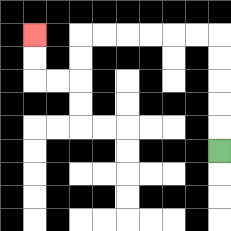{'start': '[9, 6]', 'end': '[1, 1]', 'path_directions': 'U,U,U,U,U,L,L,L,L,L,L,D,D,L,L,U,U', 'path_coordinates': '[[9, 6], [9, 5], [9, 4], [9, 3], [9, 2], [9, 1], [8, 1], [7, 1], [6, 1], [5, 1], [4, 1], [3, 1], [3, 2], [3, 3], [2, 3], [1, 3], [1, 2], [1, 1]]'}